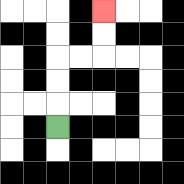{'start': '[2, 5]', 'end': '[4, 0]', 'path_directions': 'U,U,U,R,R,U,U', 'path_coordinates': '[[2, 5], [2, 4], [2, 3], [2, 2], [3, 2], [4, 2], [4, 1], [4, 0]]'}